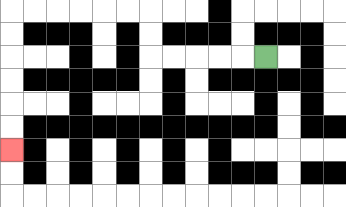{'start': '[11, 2]', 'end': '[0, 6]', 'path_directions': 'L,L,L,L,L,U,U,L,L,L,L,L,L,D,D,D,D,D,D', 'path_coordinates': '[[11, 2], [10, 2], [9, 2], [8, 2], [7, 2], [6, 2], [6, 1], [6, 0], [5, 0], [4, 0], [3, 0], [2, 0], [1, 0], [0, 0], [0, 1], [0, 2], [0, 3], [0, 4], [0, 5], [0, 6]]'}